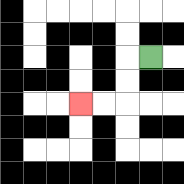{'start': '[6, 2]', 'end': '[3, 4]', 'path_directions': 'L,D,D,L,L', 'path_coordinates': '[[6, 2], [5, 2], [5, 3], [5, 4], [4, 4], [3, 4]]'}